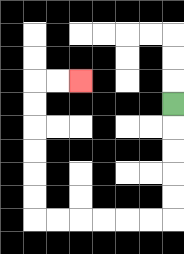{'start': '[7, 4]', 'end': '[3, 3]', 'path_directions': 'D,D,D,D,D,L,L,L,L,L,L,U,U,U,U,U,U,R,R', 'path_coordinates': '[[7, 4], [7, 5], [7, 6], [7, 7], [7, 8], [7, 9], [6, 9], [5, 9], [4, 9], [3, 9], [2, 9], [1, 9], [1, 8], [1, 7], [1, 6], [1, 5], [1, 4], [1, 3], [2, 3], [3, 3]]'}